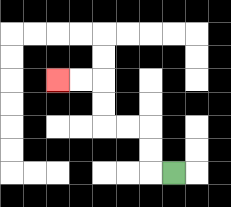{'start': '[7, 7]', 'end': '[2, 3]', 'path_directions': 'L,U,U,L,L,U,U,L,L', 'path_coordinates': '[[7, 7], [6, 7], [6, 6], [6, 5], [5, 5], [4, 5], [4, 4], [4, 3], [3, 3], [2, 3]]'}